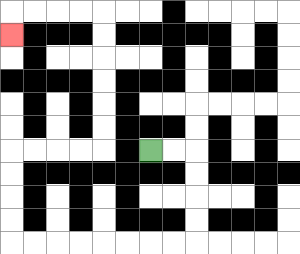{'start': '[6, 6]', 'end': '[0, 1]', 'path_directions': 'R,R,D,D,D,D,L,L,L,L,L,L,L,L,U,U,U,U,R,R,R,R,U,U,U,U,U,U,L,L,L,L,D', 'path_coordinates': '[[6, 6], [7, 6], [8, 6], [8, 7], [8, 8], [8, 9], [8, 10], [7, 10], [6, 10], [5, 10], [4, 10], [3, 10], [2, 10], [1, 10], [0, 10], [0, 9], [0, 8], [0, 7], [0, 6], [1, 6], [2, 6], [3, 6], [4, 6], [4, 5], [4, 4], [4, 3], [4, 2], [4, 1], [4, 0], [3, 0], [2, 0], [1, 0], [0, 0], [0, 1]]'}